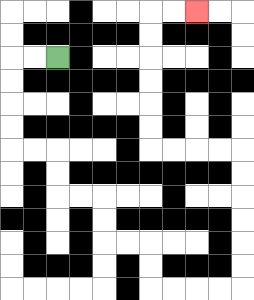{'start': '[2, 2]', 'end': '[8, 0]', 'path_directions': 'L,L,D,D,D,D,R,R,D,D,R,R,D,D,R,R,D,D,R,R,R,R,U,U,U,U,U,U,L,L,L,L,U,U,U,U,U,U,R,R', 'path_coordinates': '[[2, 2], [1, 2], [0, 2], [0, 3], [0, 4], [0, 5], [0, 6], [1, 6], [2, 6], [2, 7], [2, 8], [3, 8], [4, 8], [4, 9], [4, 10], [5, 10], [6, 10], [6, 11], [6, 12], [7, 12], [8, 12], [9, 12], [10, 12], [10, 11], [10, 10], [10, 9], [10, 8], [10, 7], [10, 6], [9, 6], [8, 6], [7, 6], [6, 6], [6, 5], [6, 4], [6, 3], [6, 2], [6, 1], [6, 0], [7, 0], [8, 0]]'}